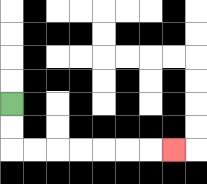{'start': '[0, 4]', 'end': '[7, 6]', 'path_directions': 'D,D,R,R,R,R,R,R,R', 'path_coordinates': '[[0, 4], [0, 5], [0, 6], [1, 6], [2, 6], [3, 6], [4, 6], [5, 6], [6, 6], [7, 6]]'}